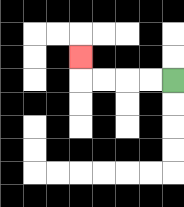{'start': '[7, 3]', 'end': '[3, 2]', 'path_directions': 'L,L,L,L,U', 'path_coordinates': '[[7, 3], [6, 3], [5, 3], [4, 3], [3, 3], [3, 2]]'}